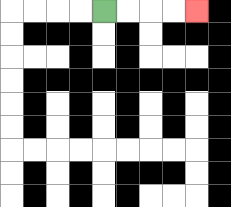{'start': '[4, 0]', 'end': '[8, 0]', 'path_directions': 'R,R,R,R', 'path_coordinates': '[[4, 0], [5, 0], [6, 0], [7, 0], [8, 0]]'}